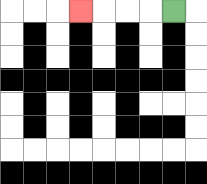{'start': '[7, 0]', 'end': '[3, 0]', 'path_directions': 'L,L,L,L', 'path_coordinates': '[[7, 0], [6, 0], [5, 0], [4, 0], [3, 0]]'}